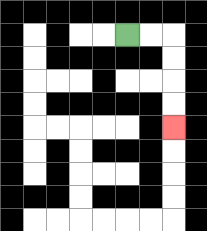{'start': '[5, 1]', 'end': '[7, 5]', 'path_directions': 'R,R,D,D,D,D', 'path_coordinates': '[[5, 1], [6, 1], [7, 1], [7, 2], [7, 3], [7, 4], [7, 5]]'}